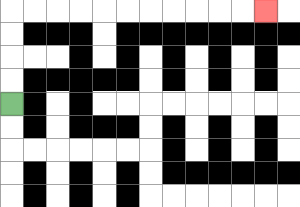{'start': '[0, 4]', 'end': '[11, 0]', 'path_directions': 'U,U,U,U,R,R,R,R,R,R,R,R,R,R,R', 'path_coordinates': '[[0, 4], [0, 3], [0, 2], [0, 1], [0, 0], [1, 0], [2, 0], [3, 0], [4, 0], [5, 0], [6, 0], [7, 0], [8, 0], [9, 0], [10, 0], [11, 0]]'}